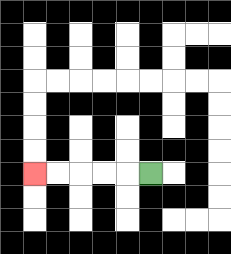{'start': '[6, 7]', 'end': '[1, 7]', 'path_directions': 'L,L,L,L,L', 'path_coordinates': '[[6, 7], [5, 7], [4, 7], [3, 7], [2, 7], [1, 7]]'}